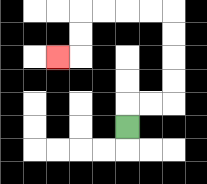{'start': '[5, 5]', 'end': '[2, 2]', 'path_directions': 'U,R,R,U,U,U,U,L,L,L,L,D,D,L', 'path_coordinates': '[[5, 5], [5, 4], [6, 4], [7, 4], [7, 3], [7, 2], [7, 1], [7, 0], [6, 0], [5, 0], [4, 0], [3, 0], [3, 1], [3, 2], [2, 2]]'}